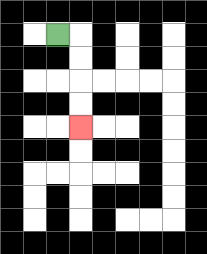{'start': '[2, 1]', 'end': '[3, 5]', 'path_directions': 'R,D,D,D,D', 'path_coordinates': '[[2, 1], [3, 1], [3, 2], [3, 3], [3, 4], [3, 5]]'}